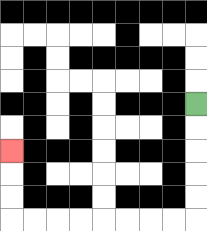{'start': '[8, 4]', 'end': '[0, 6]', 'path_directions': 'D,D,D,D,D,L,L,L,L,L,L,L,L,U,U,U', 'path_coordinates': '[[8, 4], [8, 5], [8, 6], [8, 7], [8, 8], [8, 9], [7, 9], [6, 9], [5, 9], [4, 9], [3, 9], [2, 9], [1, 9], [0, 9], [0, 8], [0, 7], [0, 6]]'}